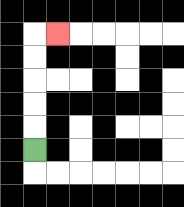{'start': '[1, 6]', 'end': '[2, 1]', 'path_directions': 'U,U,U,U,U,R', 'path_coordinates': '[[1, 6], [1, 5], [1, 4], [1, 3], [1, 2], [1, 1], [2, 1]]'}